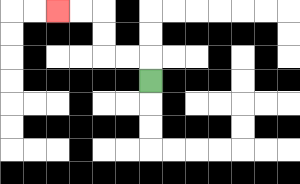{'start': '[6, 3]', 'end': '[2, 0]', 'path_directions': 'U,L,L,U,U,L,L', 'path_coordinates': '[[6, 3], [6, 2], [5, 2], [4, 2], [4, 1], [4, 0], [3, 0], [2, 0]]'}